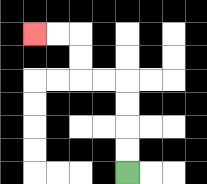{'start': '[5, 7]', 'end': '[1, 1]', 'path_directions': 'U,U,U,U,L,L,U,U,L,L', 'path_coordinates': '[[5, 7], [5, 6], [5, 5], [5, 4], [5, 3], [4, 3], [3, 3], [3, 2], [3, 1], [2, 1], [1, 1]]'}